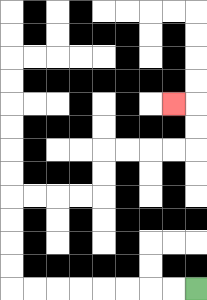{'start': '[8, 12]', 'end': '[7, 4]', 'path_directions': 'L,L,L,L,L,L,L,L,U,U,U,U,R,R,R,R,U,U,R,R,R,R,U,U,L', 'path_coordinates': '[[8, 12], [7, 12], [6, 12], [5, 12], [4, 12], [3, 12], [2, 12], [1, 12], [0, 12], [0, 11], [0, 10], [0, 9], [0, 8], [1, 8], [2, 8], [3, 8], [4, 8], [4, 7], [4, 6], [5, 6], [6, 6], [7, 6], [8, 6], [8, 5], [8, 4], [7, 4]]'}